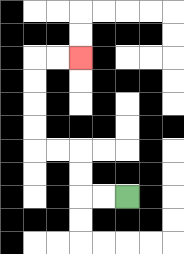{'start': '[5, 8]', 'end': '[3, 2]', 'path_directions': 'L,L,U,U,L,L,U,U,U,U,R,R', 'path_coordinates': '[[5, 8], [4, 8], [3, 8], [3, 7], [3, 6], [2, 6], [1, 6], [1, 5], [1, 4], [1, 3], [1, 2], [2, 2], [3, 2]]'}